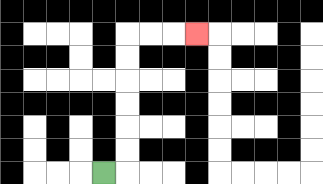{'start': '[4, 7]', 'end': '[8, 1]', 'path_directions': 'R,U,U,U,U,U,U,R,R,R', 'path_coordinates': '[[4, 7], [5, 7], [5, 6], [5, 5], [5, 4], [5, 3], [5, 2], [5, 1], [6, 1], [7, 1], [8, 1]]'}